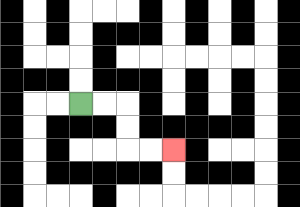{'start': '[3, 4]', 'end': '[7, 6]', 'path_directions': 'R,R,D,D,R,R', 'path_coordinates': '[[3, 4], [4, 4], [5, 4], [5, 5], [5, 6], [6, 6], [7, 6]]'}